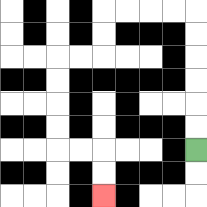{'start': '[8, 6]', 'end': '[4, 8]', 'path_directions': 'U,U,U,U,U,U,L,L,L,L,D,D,L,L,D,D,D,D,R,R,D,D', 'path_coordinates': '[[8, 6], [8, 5], [8, 4], [8, 3], [8, 2], [8, 1], [8, 0], [7, 0], [6, 0], [5, 0], [4, 0], [4, 1], [4, 2], [3, 2], [2, 2], [2, 3], [2, 4], [2, 5], [2, 6], [3, 6], [4, 6], [4, 7], [4, 8]]'}